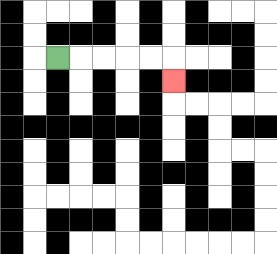{'start': '[2, 2]', 'end': '[7, 3]', 'path_directions': 'R,R,R,R,R,D', 'path_coordinates': '[[2, 2], [3, 2], [4, 2], [5, 2], [6, 2], [7, 2], [7, 3]]'}